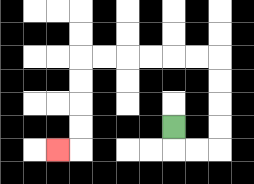{'start': '[7, 5]', 'end': '[2, 6]', 'path_directions': 'D,R,R,U,U,U,U,L,L,L,L,L,L,D,D,D,D,L', 'path_coordinates': '[[7, 5], [7, 6], [8, 6], [9, 6], [9, 5], [9, 4], [9, 3], [9, 2], [8, 2], [7, 2], [6, 2], [5, 2], [4, 2], [3, 2], [3, 3], [3, 4], [3, 5], [3, 6], [2, 6]]'}